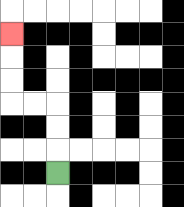{'start': '[2, 7]', 'end': '[0, 1]', 'path_directions': 'U,U,U,L,L,U,U,U', 'path_coordinates': '[[2, 7], [2, 6], [2, 5], [2, 4], [1, 4], [0, 4], [0, 3], [0, 2], [0, 1]]'}